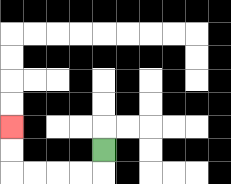{'start': '[4, 6]', 'end': '[0, 5]', 'path_directions': 'D,L,L,L,L,U,U', 'path_coordinates': '[[4, 6], [4, 7], [3, 7], [2, 7], [1, 7], [0, 7], [0, 6], [0, 5]]'}